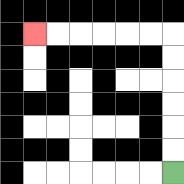{'start': '[7, 7]', 'end': '[1, 1]', 'path_directions': 'U,U,U,U,U,U,L,L,L,L,L,L', 'path_coordinates': '[[7, 7], [7, 6], [7, 5], [7, 4], [7, 3], [7, 2], [7, 1], [6, 1], [5, 1], [4, 1], [3, 1], [2, 1], [1, 1]]'}